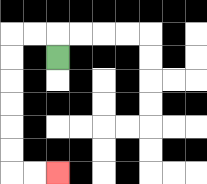{'start': '[2, 2]', 'end': '[2, 7]', 'path_directions': 'U,L,L,D,D,D,D,D,D,R,R', 'path_coordinates': '[[2, 2], [2, 1], [1, 1], [0, 1], [0, 2], [0, 3], [0, 4], [0, 5], [0, 6], [0, 7], [1, 7], [2, 7]]'}